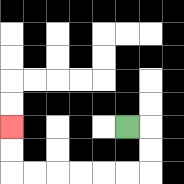{'start': '[5, 5]', 'end': '[0, 5]', 'path_directions': 'R,D,D,L,L,L,L,L,L,U,U', 'path_coordinates': '[[5, 5], [6, 5], [6, 6], [6, 7], [5, 7], [4, 7], [3, 7], [2, 7], [1, 7], [0, 7], [0, 6], [0, 5]]'}